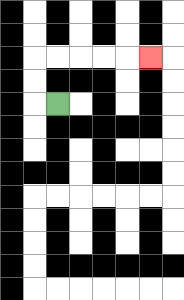{'start': '[2, 4]', 'end': '[6, 2]', 'path_directions': 'L,U,U,R,R,R,R,R', 'path_coordinates': '[[2, 4], [1, 4], [1, 3], [1, 2], [2, 2], [3, 2], [4, 2], [5, 2], [6, 2]]'}